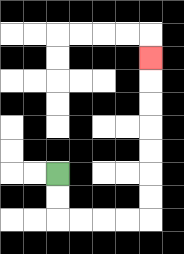{'start': '[2, 7]', 'end': '[6, 2]', 'path_directions': 'D,D,R,R,R,R,U,U,U,U,U,U,U', 'path_coordinates': '[[2, 7], [2, 8], [2, 9], [3, 9], [4, 9], [5, 9], [6, 9], [6, 8], [6, 7], [6, 6], [6, 5], [6, 4], [6, 3], [6, 2]]'}